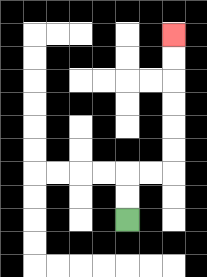{'start': '[5, 9]', 'end': '[7, 1]', 'path_directions': 'U,U,R,R,U,U,U,U,U,U', 'path_coordinates': '[[5, 9], [5, 8], [5, 7], [6, 7], [7, 7], [7, 6], [7, 5], [7, 4], [7, 3], [7, 2], [7, 1]]'}